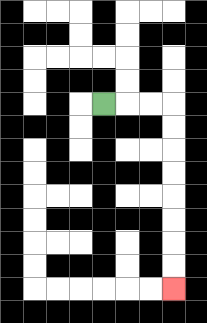{'start': '[4, 4]', 'end': '[7, 12]', 'path_directions': 'R,R,R,D,D,D,D,D,D,D,D', 'path_coordinates': '[[4, 4], [5, 4], [6, 4], [7, 4], [7, 5], [7, 6], [7, 7], [7, 8], [7, 9], [7, 10], [7, 11], [7, 12]]'}